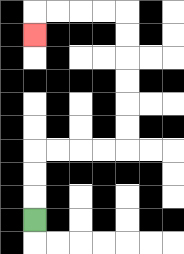{'start': '[1, 9]', 'end': '[1, 1]', 'path_directions': 'U,U,U,R,R,R,R,U,U,U,U,U,U,L,L,L,L,D', 'path_coordinates': '[[1, 9], [1, 8], [1, 7], [1, 6], [2, 6], [3, 6], [4, 6], [5, 6], [5, 5], [5, 4], [5, 3], [5, 2], [5, 1], [5, 0], [4, 0], [3, 0], [2, 0], [1, 0], [1, 1]]'}